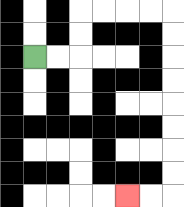{'start': '[1, 2]', 'end': '[5, 8]', 'path_directions': 'R,R,U,U,R,R,R,R,D,D,D,D,D,D,D,D,L,L', 'path_coordinates': '[[1, 2], [2, 2], [3, 2], [3, 1], [3, 0], [4, 0], [5, 0], [6, 0], [7, 0], [7, 1], [7, 2], [7, 3], [7, 4], [7, 5], [7, 6], [7, 7], [7, 8], [6, 8], [5, 8]]'}